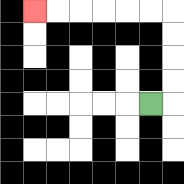{'start': '[6, 4]', 'end': '[1, 0]', 'path_directions': 'R,U,U,U,U,L,L,L,L,L,L', 'path_coordinates': '[[6, 4], [7, 4], [7, 3], [7, 2], [7, 1], [7, 0], [6, 0], [5, 0], [4, 0], [3, 0], [2, 0], [1, 0]]'}